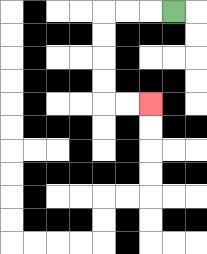{'start': '[7, 0]', 'end': '[6, 4]', 'path_directions': 'L,L,L,D,D,D,D,R,R', 'path_coordinates': '[[7, 0], [6, 0], [5, 0], [4, 0], [4, 1], [4, 2], [4, 3], [4, 4], [5, 4], [6, 4]]'}